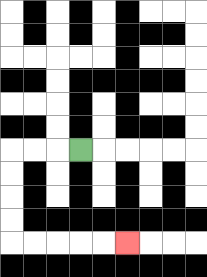{'start': '[3, 6]', 'end': '[5, 10]', 'path_directions': 'L,L,L,D,D,D,D,R,R,R,R,R', 'path_coordinates': '[[3, 6], [2, 6], [1, 6], [0, 6], [0, 7], [0, 8], [0, 9], [0, 10], [1, 10], [2, 10], [3, 10], [4, 10], [5, 10]]'}